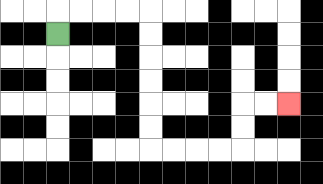{'start': '[2, 1]', 'end': '[12, 4]', 'path_directions': 'U,R,R,R,R,D,D,D,D,D,D,R,R,R,R,U,U,R,R', 'path_coordinates': '[[2, 1], [2, 0], [3, 0], [4, 0], [5, 0], [6, 0], [6, 1], [6, 2], [6, 3], [6, 4], [6, 5], [6, 6], [7, 6], [8, 6], [9, 6], [10, 6], [10, 5], [10, 4], [11, 4], [12, 4]]'}